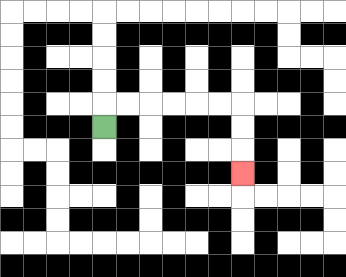{'start': '[4, 5]', 'end': '[10, 7]', 'path_directions': 'U,R,R,R,R,R,R,D,D,D', 'path_coordinates': '[[4, 5], [4, 4], [5, 4], [6, 4], [7, 4], [8, 4], [9, 4], [10, 4], [10, 5], [10, 6], [10, 7]]'}